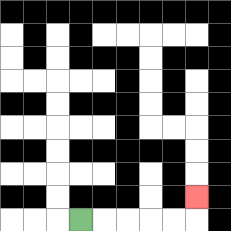{'start': '[3, 9]', 'end': '[8, 8]', 'path_directions': 'R,R,R,R,R,U', 'path_coordinates': '[[3, 9], [4, 9], [5, 9], [6, 9], [7, 9], [8, 9], [8, 8]]'}